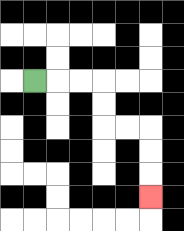{'start': '[1, 3]', 'end': '[6, 8]', 'path_directions': 'R,R,R,D,D,R,R,D,D,D', 'path_coordinates': '[[1, 3], [2, 3], [3, 3], [4, 3], [4, 4], [4, 5], [5, 5], [6, 5], [6, 6], [6, 7], [6, 8]]'}